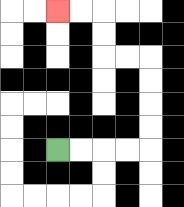{'start': '[2, 6]', 'end': '[2, 0]', 'path_directions': 'R,R,R,R,U,U,U,U,L,L,U,U,L,L', 'path_coordinates': '[[2, 6], [3, 6], [4, 6], [5, 6], [6, 6], [6, 5], [6, 4], [6, 3], [6, 2], [5, 2], [4, 2], [4, 1], [4, 0], [3, 0], [2, 0]]'}